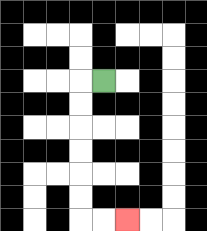{'start': '[4, 3]', 'end': '[5, 9]', 'path_directions': 'L,D,D,D,D,D,D,R,R', 'path_coordinates': '[[4, 3], [3, 3], [3, 4], [3, 5], [3, 6], [3, 7], [3, 8], [3, 9], [4, 9], [5, 9]]'}